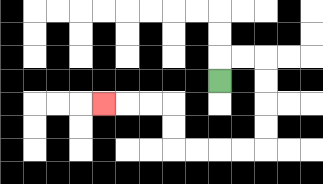{'start': '[9, 3]', 'end': '[4, 4]', 'path_directions': 'U,R,R,D,D,D,D,L,L,L,L,U,U,L,L,L', 'path_coordinates': '[[9, 3], [9, 2], [10, 2], [11, 2], [11, 3], [11, 4], [11, 5], [11, 6], [10, 6], [9, 6], [8, 6], [7, 6], [7, 5], [7, 4], [6, 4], [5, 4], [4, 4]]'}